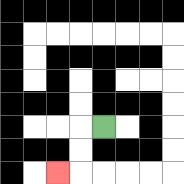{'start': '[4, 5]', 'end': '[2, 7]', 'path_directions': 'L,D,D,L', 'path_coordinates': '[[4, 5], [3, 5], [3, 6], [3, 7], [2, 7]]'}